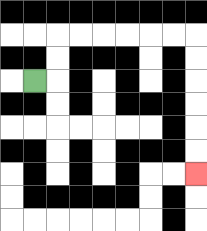{'start': '[1, 3]', 'end': '[8, 7]', 'path_directions': 'R,U,U,R,R,R,R,R,R,D,D,D,D,D,D', 'path_coordinates': '[[1, 3], [2, 3], [2, 2], [2, 1], [3, 1], [4, 1], [5, 1], [6, 1], [7, 1], [8, 1], [8, 2], [8, 3], [8, 4], [8, 5], [8, 6], [8, 7]]'}